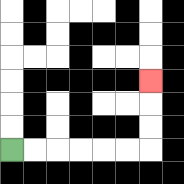{'start': '[0, 6]', 'end': '[6, 3]', 'path_directions': 'R,R,R,R,R,R,U,U,U', 'path_coordinates': '[[0, 6], [1, 6], [2, 6], [3, 6], [4, 6], [5, 6], [6, 6], [6, 5], [6, 4], [6, 3]]'}